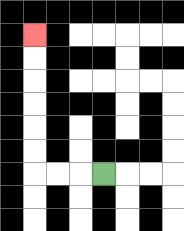{'start': '[4, 7]', 'end': '[1, 1]', 'path_directions': 'L,L,L,U,U,U,U,U,U', 'path_coordinates': '[[4, 7], [3, 7], [2, 7], [1, 7], [1, 6], [1, 5], [1, 4], [1, 3], [1, 2], [1, 1]]'}